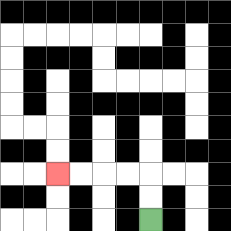{'start': '[6, 9]', 'end': '[2, 7]', 'path_directions': 'U,U,L,L,L,L', 'path_coordinates': '[[6, 9], [6, 8], [6, 7], [5, 7], [4, 7], [3, 7], [2, 7]]'}